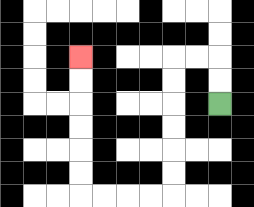{'start': '[9, 4]', 'end': '[3, 2]', 'path_directions': 'U,U,L,L,D,D,D,D,D,D,L,L,L,L,U,U,U,U,U,U', 'path_coordinates': '[[9, 4], [9, 3], [9, 2], [8, 2], [7, 2], [7, 3], [7, 4], [7, 5], [7, 6], [7, 7], [7, 8], [6, 8], [5, 8], [4, 8], [3, 8], [3, 7], [3, 6], [3, 5], [3, 4], [3, 3], [3, 2]]'}